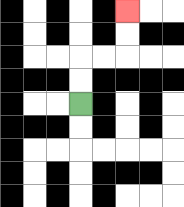{'start': '[3, 4]', 'end': '[5, 0]', 'path_directions': 'U,U,R,R,U,U', 'path_coordinates': '[[3, 4], [3, 3], [3, 2], [4, 2], [5, 2], [5, 1], [5, 0]]'}